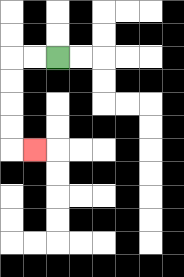{'start': '[2, 2]', 'end': '[1, 6]', 'path_directions': 'L,L,D,D,D,D,R', 'path_coordinates': '[[2, 2], [1, 2], [0, 2], [0, 3], [0, 4], [0, 5], [0, 6], [1, 6]]'}